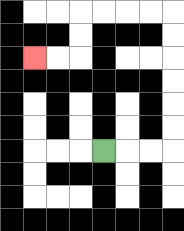{'start': '[4, 6]', 'end': '[1, 2]', 'path_directions': 'R,R,R,U,U,U,U,U,U,L,L,L,L,D,D,L,L', 'path_coordinates': '[[4, 6], [5, 6], [6, 6], [7, 6], [7, 5], [7, 4], [7, 3], [7, 2], [7, 1], [7, 0], [6, 0], [5, 0], [4, 0], [3, 0], [3, 1], [3, 2], [2, 2], [1, 2]]'}